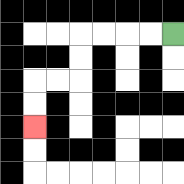{'start': '[7, 1]', 'end': '[1, 5]', 'path_directions': 'L,L,L,L,D,D,L,L,D,D', 'path_coordinates': '[[7, 1], [6, 1], [5, 1], [4, 1], [3, 1], [3, 2], [3, 3], [2, 3], [1, 3], [1, 4], [1, 5]]'}